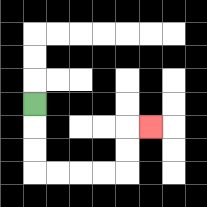{'start': '[1, 4]', 'end': '[6, 5]', 'path_directions': 'D,D,D,R,R,R,R,U,U,R', 'path_coordinates': '[[1, 4], [1, 5], [1, 6], [1, 7], [2, 7], [3, 7], [4, 7], [5, 7], [5, 6], [5, 5], [6, 5]]'}